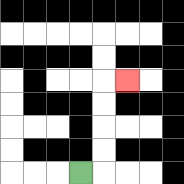{'start': '[3, 7]', 'end': '[5, 3]', 'path_directions': 'R,U,U,U,U,R', 'path_coordinates': '[[3, 7], [4, 7], [4, 6], [4, 5], [4, 4], [4, 3], [5, 3]]'}